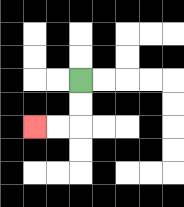{'start': '[3, 3]', 'end': '[1, 5]', 'path_directions': 'D,D,L,L', 'path_coordinates': '[[3, 3], [3, 4], [3, 5], [2, 5], [1, 5]]'}